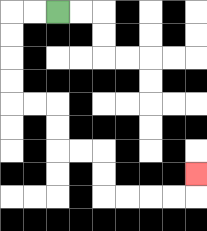{'start': '[2, 0]', 'end': '[8, 7]', 'path_directions': 'L,L,D,D,D,D,R,R,D,D,R,R,D,D,R,R,R,R,U', 'path_coordinates': '[[2, 0], [1, 0], [0, 0], [0, 1], [0, 2], [0, 3], [0, 4], [1, 4], [2, 4], [2, 5], [2, 6], [3, 6], [4, 6], [4, 7], [4, 8], [5, 8], [6, 8], [7, 8], [8, 8], [8, 7]]'}